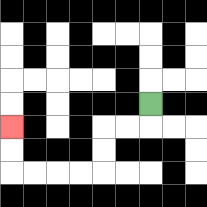{'start': '[6, 4]', 'end': '[0, 5]', 'path_directions': 'D,L,L,D,D,L,L,L,L,U,U', 'path_coordinates': '[[6, 4], [6, 5], [5, 5], [4, 5], [4, 6], [4, 7], [3, 7], [2, 7], [1, 7], [0, 7], [0, 6], [0, 5]]'}